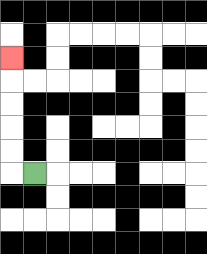{'start': '[1, 7]', 'end': '[0, 2]', 'path_directions': 'L,U,U,U,U,U', 'path_coordinates': '[[1, 7], [0, 7], [0, 6], [0, 5], [0, 4], [0, 3], [0, 2]]'}